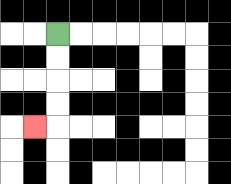{'start': '[2, 1]', 'end': '[1, 5]', 'path_directions': 'D,D,D,D,L', 'path_coordinates': '[[2, 1], [2, 2], [2, 3], [2, 4], [2, 5], [1, 5]]'}